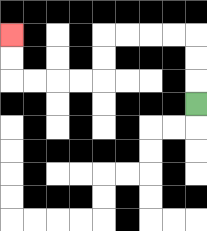{'start': '[8, 4]', 'end': '[0, 1]', 'path_directions': 'U,U,U,L,L,L,L,D,D,L,L,L,L,U,U', 'path_coordinates': '[[8, 4], [8, 3], [8, 2], [8, 1], [7, 1], [6, 1], [5, 1], [4, 1], [4, 2], [4, 3], [3, 3], [2, 3], [1, 3], [0, 3], [0, 2], [0, 1]]'}